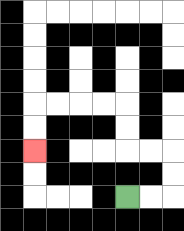{'start': '[5, 8]', 'end': '[1, 6]', 'path_directions': 'R,R,U,U,L,L,U,U,L,L,L,L,D,D', 'path_coordinates': '[[5, 8], [6, 8], [7, 8], [7, 7], [7, 6], [6, 6], [5, 6], [5, 5], [5, 4], [4, 4], [3, 4], [2, 4], [1, 4], [1, 5], [1, 6]]'}